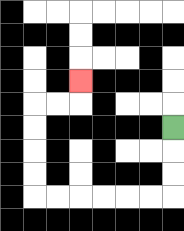{'start': '[7, 5]', 'end': '[3, 3]', 'path_directions': 'D,D,D,L,L,L,L,L,L,U,U,U,U,R,R,U', 'path_coordinates': '[[7, 5], [7, 6], [7, 7], [7, 8], [6, 8], [5, 8], [4, 8], [3, 8], [2, 8], [1, 8], [1, 7], [1, 6], [1, 5], [1, 4], [2, 4], [3, 4], [3, 3]]'}